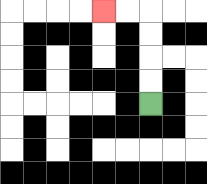{'start': '[6, 4]', 'end': '[4, 0]', 'path_directions': 'U,U,U,U,L,L', 'path_coordinates': '[[6, 4], [6, 3], [6, 2], [6, 1], [6, 0], [5, 0], [4, 0]]'}